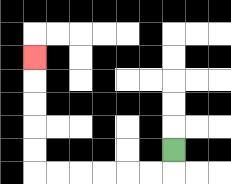{'start': '[7, 6]', 'end': '[1, 2]', 'path_directions': 'D,L,L,L,L,L,L,U,U,U,U,U', 'path_coordinates': '[[7, 6], [7, 7], [6, 7], [5, 7], [4, 7], [3, 7], [2, 7], [1, 7], [1, 6], [1, 5], [1, 4], [1, 3], [1, 2]]'}